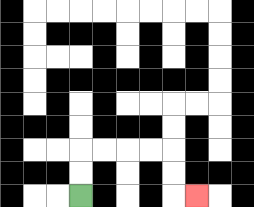{'start': '[3, 8]', 'end': '[8, 8]', 'path_directions': 'U,U,R,R,R,R,D,D,R', 'path_coordinates': '[[3, 8], [3, 7], [3, 6], [4, 6], [5, 6], [6, 6], [7, 6], [7, 7], [7, 8], [8, 8]]'}